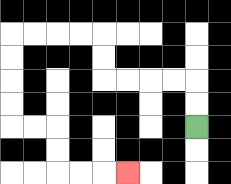{'start': '[8, 5]', 'end': '[5, 7]', 'path_directions': 'U,U,L,L,L,L,U,U,L,L,L,L,D,D,D,D,R,R,D,D,R,R,R', 'path_coordinates': '[[8, 5], [8, 4], [8, 3], [7, 3], [6, 3], [5, 3], [4, 3], [4, 2], [4, 1], [3, 1], [2, 1], [1, 1], [0, 1], [0, 2], [0, 3], [0, 4], [0, 5], [1, 5], [2, 5], [2, 6], [2, 7], [3, 7], [4, 7], [5, 7]]'}